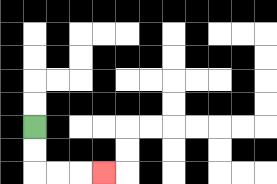{'start': '[1, 5]', 'end': '[4, 7]', 'path_directions': 'D,D,R,R,R', 'path_coordinates': '[[1, 5], [1, 6], [1, 7], [2, 7], [3, 7], [4, 7]]'}